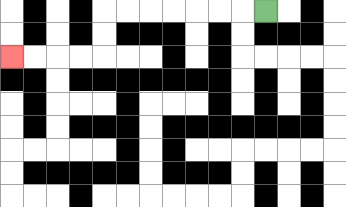{'start': '[11, 0]', 'end': '[0, 2]', 'path_directions': 'L,L,L,L,L,L,L,D,D,L,L,L,L', 'path_coordinates': '[[11, 0], [10, 0], [9, 0], [8, 0], [7, 0], [6, 0], [5, 0], [4, 0], [4, 1], [4, 2], [3, 2], [2, 2], [1, 2], [0, 2]]'}